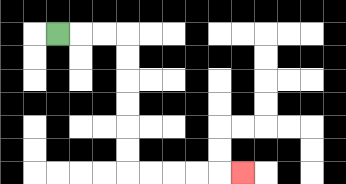{'start': '[2, 1]', 'end': '[10, 7]', 'path_directions': 'R,R,R,D,D,D,D,D,D,R,R,R,R,R', 'path_coordinates': '[[2, 1], [3, 1], [4, 1], [5, 1], [5, 2], [5, 3], [5, 4], [5, 5], [5, 6], [5, 7], [6, 7], [7, 7], [8, 7], [9, 7], [10, 7]]'}